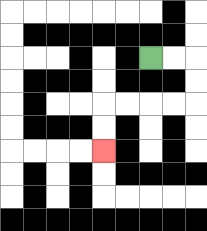{'start': '[6, 2]', 'end': '[4, 6]', 'path_directions': 'R,R,D,D,L,L,L,L,D,D', 'path_coordinates': '[[6, 2], [7, 2], [8, 2], [8, 3], [8, 4], [7, 4], [6, 4], [5, 4], [4, 4], [4, 5], [4, 6]]'}